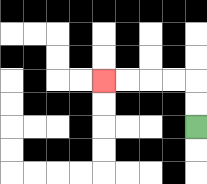{'start': '[8, 5]', 'end': '[4, 3]', 'path_directions': 'U,U,L,L,L,L', 'path_coordinates': '[[8, 5], [8, 4], [8, 3], [7, 3], [6, 3], [5, 3], [4, 3]]'}